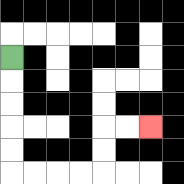{'start': '[0, 2]', 'end': '[6, 5]', 'path_directions': 'D,D,D,D,D,R,R,R,R,U,U,R,R', 'path_coordinates': '[[0, 2], [0, 3], [0, 4], [0, 5], [0, 6], [0, 7], [1, 7], [2, 7], [3, 7], [4, 7], [4, 6], [4, 5], [5, 5], [6, 5]]'}